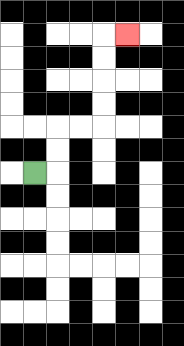{'start': '[1, 7]', 'end': '[5, 1]', 'path_directions': 'R,U,U,R,R,U,U,U,U,R', 'path_coordinates': '[[1, 7], [2, 7], [2, 6], [2, 5], [3, 5], [4, 5], [4, 4], [4, 3], [4, 2], [4, 1], [5, 1]]'}